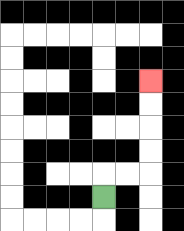{'start': '[4, 8]', 'end': '[6, 3]', 'path_directions': 'U,R,R,U,U,U,U', 'path_coordinates': '[[4, 8], [4, 7], [5, 7], [6, 7], [6, 6], [6, 5], [6, 4], [6, 3]]'}